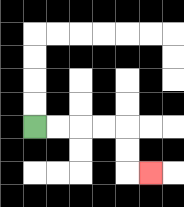{'start': '[1, 5]', 'end': '[6, 7]', 'path_directions': 'R,R,R,R,D,D,R', 'path_coordinates': '[[1, 5], [2, 5], [3, 5], [4, 5], [5, 5], [5, 6], [5, 7], [6, 7]]'}